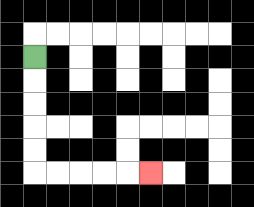{'start': '[1, 2]', 'end': '[6, 7]', 'path_directions': 'D,D,D,D,D,R,R,R,R,R', 'path_coordinates': '[[1, 2], [1, 3], [1, 4], [1, 5], [1, 6], [1, 7], [2, 7], [3, 7], [4, 7], [5, 7], [6, 7]]'}